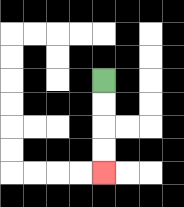{'start': '[4, 3]', 'end': '[4, 7]', 'path_directions': 'D,D,D,D', 'path_coordinates': '[[4, 3], [4, 4], [4, 5], [4, 6], [4, 7]]'}